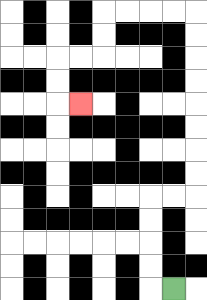{'start': '[7, 12]', 'end': '[3, 4]', 'path_directions': 'L,U,U,U,U,R,R,U,U,U,U,U,U,U,U,L,L,L,L,D,D,L,L,D,D,R', 'path_coordinates': '[[7, 12], [6, 12], [6, 11], [6, 10], [6, 9], [6, 8], [7, 8], [8, 8], [8, 7], [8, 6], [8, 5], [8, 4], [8, 3], [8, 2], [8, 1], [8, 0], [7, 0], [6, 0], [5, 0], [4, 0], [4, 1], [4, 2], [3, 2], [2, 2], [2, 3], [2, 4], [3, 4]]'}